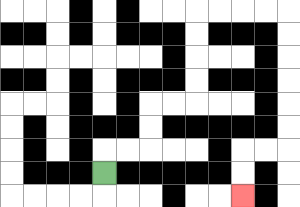{'start': '[4, 7]', 'end': '[10, 8]', 'path_directions': 'U,R,R,U,U,R,R,U,U,U,U,R,R,R,R,D,D,D,D,D,D,L,L,D,D', 'path_coordinates': '[[4, 7], [4, 6], [5, 6], [6, 6], [6, 5], [6, 4], [7, 4], [8, 4], [8, 3], [8, 2], [8, 1], [8, 0], [9, 0], [10, 0], [11, 0], [12, 0], [12, 1], [12, 2], [12, 3], [12, 4], [12, 5], [12, 6], [11, 6], [10, 6], [10, 7], [10, 8]]'}